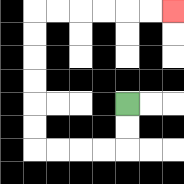{'start': '[5, 4]', 'end': '[7, 0]', 'path_directions': 'D,D,L,L,L,L,U,U,U,U,U,U,R,R,R,R,R,R', 'path_coordinates': '[[5, 4], [5, 5], [5, 6], [4, 6], [3, 6], [2, 6], [1, 6], [1, 5], [1, 4], [1, 3], [1, 2], [1, 1], [1, 0], [2, 0], [3, 0], [4, 0], [5, 0], [6, 0], [7, 0]]'}